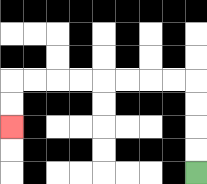{'start': '[8, 7]', 'end': '[0, 5]', 'path_directions': 'U,U,U,U,L,L,L,L,L,L,L,L,D,D', 'path_coordinates': '[[8, 7], [8, 6], [8, 5], [8, 4], [8, 3], [7, 3], [6, 3], [5, 3], [4, 3], [3, 3], [2, 3], [1, 3], [0, 3], [0, 4], [0, 5]]'}